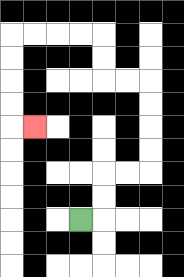{'start': '[3, 9]', 'end': '[1, 5]', 'path_directions': 'R,U,U,R,R,U,U,U,U,L,L,U,U,L,L,L,L,D,D,D,D,R', 'path_coordinates': '[[3, 9], [4, 9], [4, 8], [4, 7], [5, 7], [6, 7], [6, 6], [6, 5], [6, 4], [6, 3], [5, 3], [4, 3], [4, 2], [4, 1], [3, 1], [2, 1], [1, 1], [0, 1], [0, 2], [0, 3], [0, 4], [0, 5], [1, 5]]'}